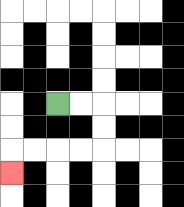{'start': '[2, 4]', 'end': '[0, 7]', 'path_directions': 'R,R,D,D,L,L,L,L,D', 'path_coordinates': '[[2, 4], [3, 4], [4, 4], [4, 5], [4, 6], [3, 6], [2, 6], [1, 6], [0, 6], [0, 7]]'}